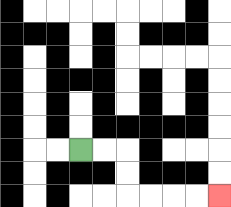{'start': '[3, 6]', 'end': '[9, 8]', 'path_directions': 'R,R,D,D,R,R,R,R', 'path_coordinates': '[[3, 6], [4, 6], [5, 6], [5, 7], [5, 8], [6, 8], [7, 8], [8, 8], [9, 8]]'}